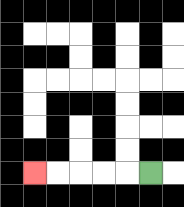{'start': '[6, 7]', 'end': '[1, 7]', 'path_directions': 'L,L,L,L,L', 'path_coordinates': '[[6, 7], [5, 7], [4, 7], [3, 7], [2, 7], [1, 7]]'}